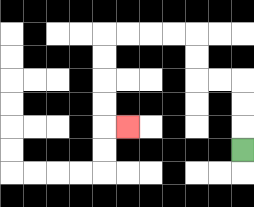{'start': '[10, 6]', 'end': '[5, 5]', 'path_directions': 'U,U,U,L,L,U,U,L,L,L,L,D,D,D,D,R', 'path_coordinates': '[[10, 6], [10, 5], [10, 4], [10, 3], [9, 3], [8, 3], [8, 2], [8, 1], [7, 1], [6, 1], [5, 1], [4, 1], [4, 2], [4, 3], [4, 4], [4, 5], [5, 5]]'}